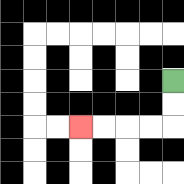{'start': '[7, 3]', 'end': '[3, 5]', 'path_directions': 'D,D,L,L,L,L', 'path_coordinates': '[[7, 3], [7, 4], [7, 5], [6, 5], [5, 5], [4, 5], [3, 5]]'}